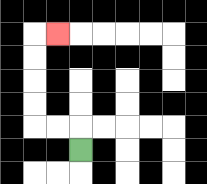{'start': '[3, 6]', 'end': '[2, 1]', 'path_directions': 'U,L,L,U,U,U,U,R', 'path_coordinates': '[[3, 6], [3, 5], [2, 5], [1, 5], [1, 4], [1, 3], [1, 2], [1, 1], [2, 1]]'}